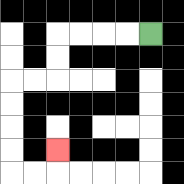{'start': '[6, 1]', 'end': '[2, 6]', 'path_directions': 'L,L,L,L,D,D,L,L,D,D,D,D,R,R,U', 'path_coordinates': '[[6, 1], [5, 1], [4, 1], [3, 1], [2, 1], [2, 2], [2, 3], [1, 3], [0, 3], [0, 4], [0, 5], [0, 6], [0, 7], [1, 7], [2, 7], [2, 6]]'}